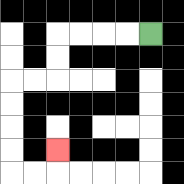{'start': '[6, 1]', 'end': '[2, 6]', 'path_directions': 'L,L,L,L,D,D,L,L,D,D,D,D,R,R,U', 'path_coordinates': '[[6, 1], [5, 1], [4, 1], [3, 1], [2, 1], [2, 2], [2, 3], [1, 3], [0, 3], [0, 4], [0, 5], [0, 6], [0, 7], [1, 7], [2, 7], [2, 6]]'}